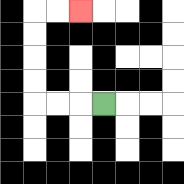{'start': '[4, 4]', 'end': '[3, 0]', 'path_directions': 'L,L,L,U,U,U,U,R,R', 'path_coordinates': '[[4, 4], [3, 4], [2, 4], [1, 4], [1, 3], [1, 2], [1, 1], [1, 0], [2, 0], [3, 0]]'}